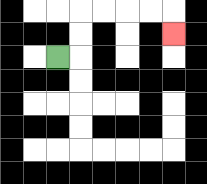{'start': '[2, 2]', 'end': '[7, 1]', 'path_directions': 'R,U,U,R,R,R,R,D', 'path_coordinates': '[[2, 2], [3, 2], [3, 1], [3, 0], [4, 0], [5, 0], [6, 0], [7, 0], [7, 1]]'}